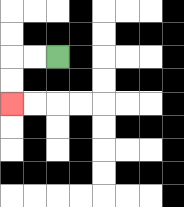{'start': '[2, 2]', 'end': '[0, 4]', 'path_directions': 'L,L,D,D', 'path_coordinates': '[[2, 2], [1, 2], [0, 2], [0, 3], [0, 4]]'}